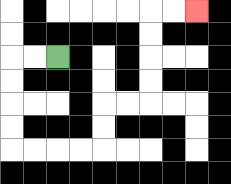{'start': '[2, 2]', 'end': '[8, 0]', 'path_directions': 'L,L,D,D,D,D,R,R,R,R,U,U,R,R,U,U,U,U,R,R', 'path_coordinates': '[[2, 2], [1, 2], [0, 2], [0, 3], [0, 4], [0, 5], [0, 6], [1, 6], [2, 6], [3, 6], [4, 6], [4, 5], [4, 4], [5, 4], [6, 4], [6, 3], [6, 2], [6, 1], [6, 0], [7, 0], [8, 0]]'}